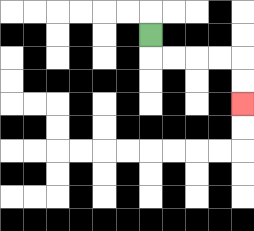{'start': '[6, 1]', 'end': '[10, 4]', 'path_directions': 'D,R,R,R,R,D,D', 'path_coordinates': '[[6, 1], [6, 2], [7, 2], [8, 2], [9, 2], [10, 2], [10, 3], [10, 4]]'}